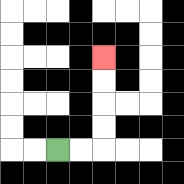{'start': '[2, 6]', 'end': '[4, 2]', 'path_directions': 'R,R,U,U,U,U', 'path_coordinates': '[[2, 6], [3, 6], [4, 6], [4, 5], [4, 4], [4, 3], [4, 2]]'}